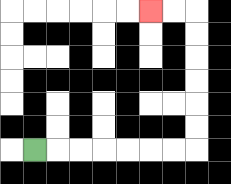{'start': '[1, 6]', 'end': '[6, 0]', 'path_directions': 'R,R,R,R,R,R,R,U,U,U,U,U,U,L,L', 'path_coordinates': '[[1, 6], [2, 6], [3, 6], [4, 6], [5, 6], [6, 6], [7, 6], [8, 6], [8, 5], [8, 4], [8, 3], [8, 2], [8, 1], [8, 0], [7, 0], [6, 0]]'}